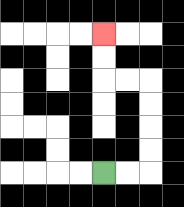{'start': '[4, 7]', 'end': '[4, 1]', 'path_directions': 'R,R,U,U,U,U,L,L,U,U', 'path_coordinates': '[[4, 7], [5, 7], [6, 7], [6, 6], [6, 5], [6, 4], [6, 3], [5, 3], [4, 3], [4, 2], [4, 1]]'}